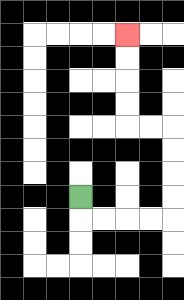{'start': '[3, 8]', 'end': '[5, 1]', 'path_directions': 'D,R,R,R,R,U,U,U,U,L,L,U,U,U,U', 'path_coordinates': '[[3, 8], [3, 9], [4, 9], [5, 9], [6, 9], [7, 9], [7, 8], [7, 7], [7, 6], [7, 5], [6, 5], [5, 5], [5, 4], [5, 3], [5, 2], [5, 1]]'}